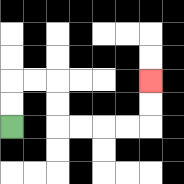{'start': '[0, 5]', 'end': '[6, 3]', 'path_directions': 'U,U,R,R,D,D,R,R,R,R,U,U', 'path_coordinates': '[[0, 5], [0, 4], [0, 3], [1, 3], [2, 3], [2, 4], [2, 5], [3, 5], [4, 5], [5, 5], [6, 5], [6, 4], [6, 3]]'}